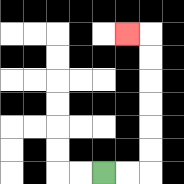{'start': '[4, 7]', 'end': '[5, 1]', 'path_directions': 'R,R,U,U,U,U,U,U,L', 'path_coordinates': '[[4, 7], [5, 7], [6, 7], [6, 6], [6, 5], [6, 4], [6, 3], [6, 2], [6, 1], [5, 1]]'}